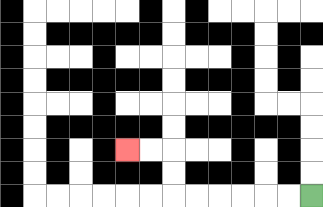{'start': '[13, 8]', 'end': '[5, 6]', 'path_directions': 'L,L,L,L,L,L,U,U,L,L', 'path_coordinates': '[[13, 8], [12, 8], [11, 8], [10, 8], [9, 8], [8, 8], [7, 8], [7, 7], [7, 6], [6, 6], [5, 6]]'}